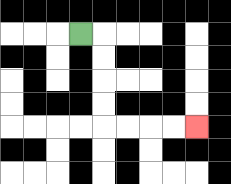{'start': '[3, 1]', 'end': '[8, 5]', 'path_directions': 'R,D,D,D,D,R,R,R,R', 'path_coordinates': '[[3, 1], [4, 1], [4, 2], [4, 3], [4, 4], [4, 5], [5, 5], [6, 5], [7, 5], [8, 5]]'}